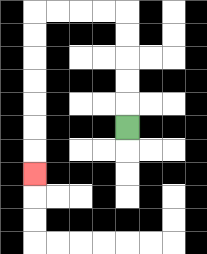{'start': '[5, 5]', 'end': '[1, 7]', 'path_directions': 'U,U,U,U,U,L,L,L,L,D,D,D,D,D,D,D', 'path_coordinates': '[[5, 5], [5, 4], [5, 3], [5, 2], [5, 1], [5, 0], [4, 0], [3, 0], [2, 0], [1, 0], [1, 1], [1, 2], [1, 3], [1, 4], [1, 5], [1, 6], [1, 7]]'}